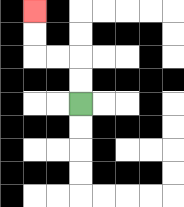{'start': '[3, 4]', 'end': '[1, 0]', 'path_directions': 'U,U,L,L,U,U', 'path_coordinates': '[[3, 4], [3, 3], [3, 2], [2, 2], [1, 2], [1, 1], [1, 0]]'}